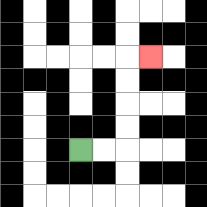{'start': '[3, 6]', 'end': '[6, 2]', 'path_directions': 'R,R,U,U,U,U,R', 'path_coordinates': '[[3, 6], [4, 6], [5, 6], [5, 5], [5, 4], [5, 3], [5, 2], [6, 2]]'}